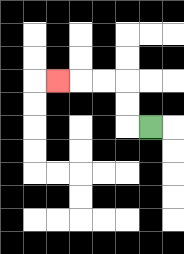{'start': '[6, 5]', 'end': '[2, 3]', 'path_directions': 'L,U,U,L,L,L', 'path_coordinates': '[[6, 5], [5, 5], [5, 4], [5, 3], [4, 3], [3, 3], [2, 3]]'}